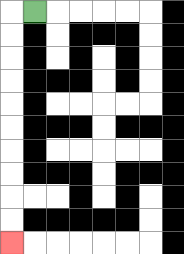{'start': '[1, 0]', 'end': '[0, 10]', 'path_directions': 'L,D,D,D,D,D,D,D,D,D,D', 'path_coordinates': '[[1, 0], [0, 0], [0, 1], [0, 2], [0, 3], [0, 4], [0, 5], [0, 6], [0, 7], [0, 8], [0, 9], [0, 10]]'}